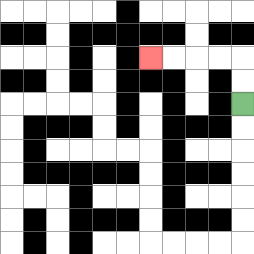{'start': '[10, 4]', 'end': '[6, 2]', 'path_directions': 'U,U,L,L,L,L', 'path_coordinates': '[[10, 4], [10, 3], [10, 2], [9, 2], [8, 2], [7, 2], [6, 2]]'}